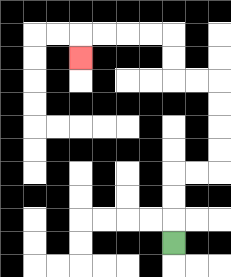{'start': '[7, 10]', 'end': '[3, 2]', 'path_directions': 'U,U,U,R,R,U,U,U,U,L,L,U,U,L,L,L,L,D', 'path_coordinates': '[[7, 10], [7, 9], [7, 8], [7, 7], [8, 7], [9, 7], [9, 6], [9, 5], [9, 4], [9, 3], [8, 3], [7, 3], [7, 2], [7, 1], [6, 1], [5, 1], [4, 1], [3, 1], [3, 2]]'}